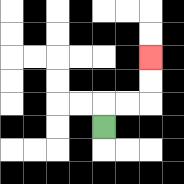{'start': '[4, 5]', 'end': '[6, 2]', 'path_directions': 'U,R,R,U,U', 'path_coordinates': '[[4, 5], [4, 4], [5, 4], [6, 4], [6, 3], [6, 2]]'}